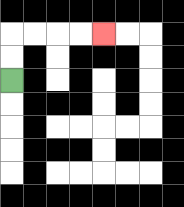{'start': '[0, 3]', 'end': '[4, 1]', 'path_directions': 'U,U,R,R,R,R', 'path_coordinates': '[[0, 3], [0, 2], [0, 1], [1, 1], [2, 1], [3, 1], [4, 1]]'}